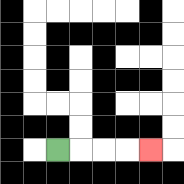{'start': '[2, 6]', 'end': '[6, 6]', 'path_directions': 'R,R,R,R', 'path_coordinates': '[[2, 6], [3, 6], [4, 6], [5, 6], [6, 6]]'}